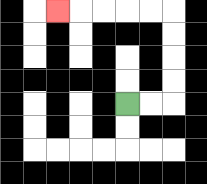{'start': '[5, 4]', 'end': '[2, 0]', 'path_directions': 'R,R,U,U,U,U,L,L,L,L,L', 'path_coordinates': '[[5, 4], [6, 4], [7, 4], [7, 3], [7, 2], [7, 1], [7, 0], [6, 0], [5, 0], [4, 0], [3, 0], [2, 0]]'}